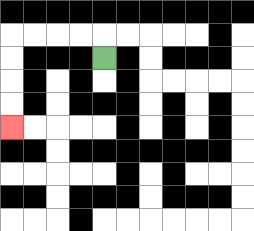{'start': '[4, 2]', 'end': '[0, 5]', 'path_directions': 'U,L,L,L,L,D,D,D,D', 'path_coordinates': '[[4, 2], [4, 1], [3, 1], [2, 1], [1, 1], [0, 1], [0, 2], [0, 3], [0, 4], [0, 5]]'}